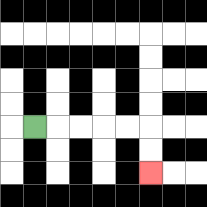{'start': '[1, 5]', 'end': '[6, 7]', 'path_directions': 'R,R,R,R,R,D,D', 'path_coordinates': '[[1, 5], [2, 5], [3, 5], [4, 5], [5, 5], [6, 5], [6, 6], [6, 7]]'}